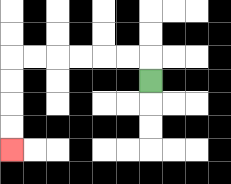{'start': '[6, 3]', 'end': '[0, 6]', 'path_directions': 'U,L,L,L,L,L,L,D,D,D,D', 'path_coordinates': '[[6, 3], [6, 2], [5, 2], [4, 2], [3, 2], [2, 2], [1, 2], [0, 2], [0, 3], [0, 4], [0, 5], [0, 6]]'}